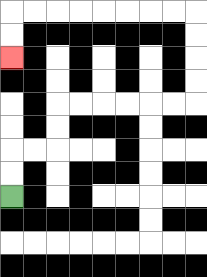{'start': '[0, 8]', 'end': '[0, 2]', 'path_directions': 'U,U,R,R,U,U,R,R,R,R,R,R,U,U,U,U,L,L,L,L,L,L,L,L,D,D', 'path_coordinates': '[[0, 8], [0, 7], [0, 6], [1, 6], [2, 6], [2, 5], [2, 4], [3, 4], [4, 4], [5, 4], [6, 4], [7, 4], [8, 4], [8, 3], [8, 2], [8, 1], [8, 0], [7, 0], [6, 0], [5, 0], [4, 0], [3, 0], [2, 0], [1, 0], [0, 0], [0, 1], [0, 2]]'}